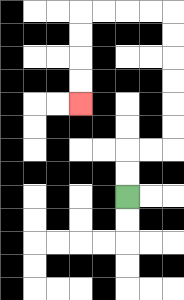{'start': '[5, 8]', 'end': '[3, 4]', 'path_directions': 'U,U,R,R,U,U,U,U,U,U,L,L,L,L,D,D,D,D', 'path_coordinates': '[[5, 8], [5, 7], [5, 6], [6, 6], [7, 6], [7, 5], [7, 4], [7, 3], [7, 2], [7, 1], [7, 0], [6, 0], [5, 0], [4, 0], [3, 0], [3, 1], [3, 2], [3, 3], [3, 4]]'}